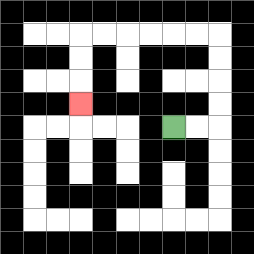{'start': '[7, 5]', 'end': '[3, 4]', 'path_directions': 'R,R,U,U,U,U,L,L,L,L,L,L,D,D,D', 'path_coordinates': '[[7, 5], [8, 5], [9, 5], [9, 4], [9, 3], [9, 2], [9, 1], [8, 1], [7, 1], [6, 1], [5, 1], [4, 1], [3, 1], [3, 2], [3, 3], [3, 4]]'}